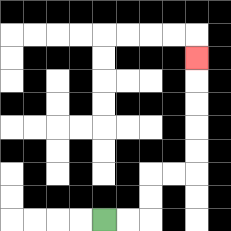{'start': '[4, 9]', 'end': '[8, 2]', 'path_directions': 'R,R,U,U,R,R,U,U,U,U,U', 'path_coordinates': '[[4, 9], [5, 9], [6, 9], [6, 8], [6, 7], [7, 7], [8, 7], [8, 6], [8, 5], [8, 4], [8, 3], [8, 2]]'}